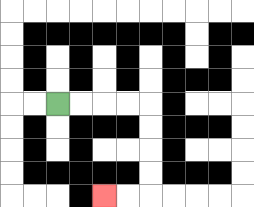{'start': '[2, 4]', 'end': '[4, 8]', 'path_directions': 'R,R,R,R,D,D,D,D,L,L', 'path_coordinates': '[[2, 4], [3, 4], [4, 4], [5, 4], [6, 4], [6, 5], [6, 6], [6, 7], [6, 8], [5, 8], [4, 8]]'}